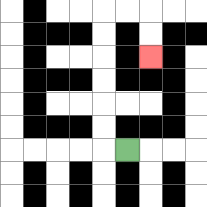{'start': '[5, 6]', 'end': '[6, 2]', 'path_directions': 'L,U,U,U,U,U,U,R,R,D,D', 'path_coordinates': '[[5, 6], [4, 6], [4, 5], [4, 4], [4, 3], [4, 2], [4, 1], [4, 0], [5, 0], [6, 0], [6, 1], [6, 2]]'}